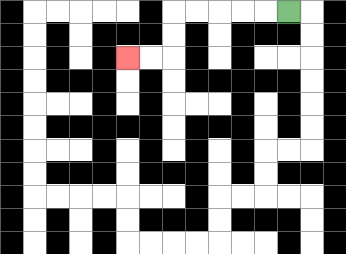{'start': '[12, 0]', 'end': '[5, 2]', 'path_directions': 'L,L,L,L,L,D,D,L,L', 'path_coordinates': '[[12, 0], [11, 0], [10, 0], [9, 0], [8, 0], [7, 0], [7, 1], [7, 2], [6, 2], [5, 2]]'}